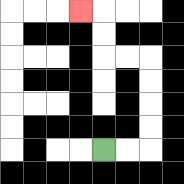{'start': '[4, 6]', 'end': '[3, 0]', 'path_directions': 'R,R,U,U,U,U,L,L,U,U,L', 'path_coordinates': '[[4, 6], [5, 6], [6, 6], [6, 5], [6, 4], [6, 3], [6, 2], [5, 2], [4, 2], [4, 1], [4, 0], [3, 0]]'}